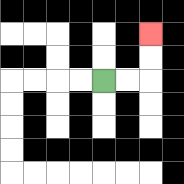{'start': '[4, 3]', 'end': '[6, 1]', 'path_directions': 'R,R,U,U', 'path_coordinates': '[[4, 3], [5, 3], [6, 3], [6, 2], [6, 1]]'}